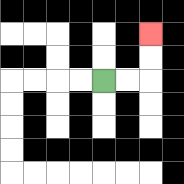{'start': '[4, 3]', 'end': '[6, 1]', 'path_directions': 'R,R,U,U', 'path_coordinates': '[[4, 3], [5, 3], [6, 3], [6, 2], [6, 1]]'}